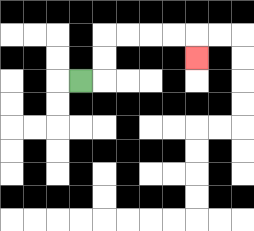{'start': '[3, 3]', 'end': '[8, 2]', 'path_directions': 'R,U,U,R,R,R,R,D', 'path_coordinates': '[[3, 3], [4, 3], [4, 2], [4, 1], [5, 1], [6, 1], [7, 1], [8, 1], [8, 2]]'}